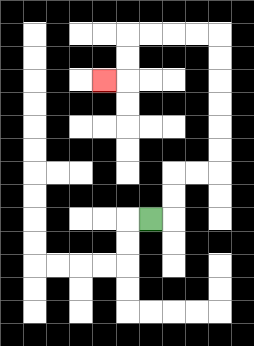{'start': '[6, 9]', 'end': '[4, 3]', 'path_directions': 'R,U,U,R,R,U,U,U,U,U,U,L,L,L,L,D,D,L', 'path_coordinates': '[[6, 9], [7, 9], [7, 8], [7, 7], [8, 7], [9, 7], [9, 6], [9, 5], [9, 4], [9, 3], [9, 2], [9, 1], [8, 1], [7, 1], [6, 1], [5, 1], [5, 2], [5, 3], [4, 3]]'}